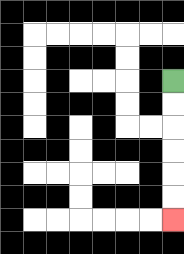{'start': '[7, 3]', 'end': '[7, 9]', 'path_directions': 'D,D,D,D,D,D', 'path_coordinates': '[[7, 3], [7, 4], [7, 5], [7, 6], [7, 7], [7, 8], [7, 9]]'}